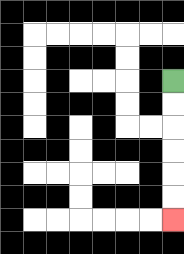{'start': '[7, 3]', 'end': '[7, 9]', 'path_directions': 'D,D,D,D,D,D', 'path_coordinates': '[[7, 3], [7, 4], [7, 5], [7, 6], [7, 7], [7, 8], [7, 9]]'}